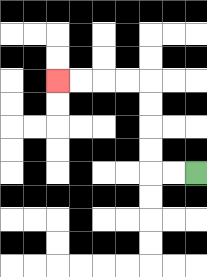{'start': '[8, 7]', 'end': '[2, 3]', 'path_directions': 'L,L,U,U,U,U,L,L,L,L', 'path_coordinates': '[[8, 7], [7, 7], [6, 7], [6, 6], [6, 5], [6, 4], [6, 3], [5, 3], [4, 3], [3, 3], [2, 3]]'}